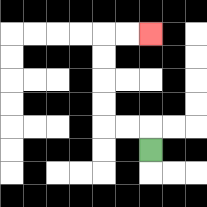{'start': '[6, 6]', 'end': '[6, 1]', 'path_directions': 'U,L,L,U,U,U,U,R,R', 'path_coordinates': '[[6, 6], [6, 5], [5, 5], [4, 5], [4, 4], [4, 3], [4, 2], [4, 1], [5, 1], [6, 1]]'}